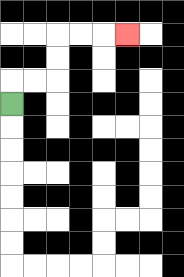{'start': '[0, 4]', 'end': '[5, 1]', 'path_directions': 'U,R,R,U,U,R,R,R', 'path_coordinates': '[[0, 4], [0, 3], [1, 3], [2, 3], [2, 2], [2, 1], [3, 1], [4, 1], [5, 1]]'}